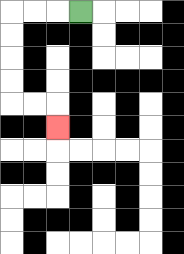{'start': '[3, 0]', 'end': '[2, 5]', 'path_directions': 'L,L,L,D,D,D,D,R,R,D', 'path_coordinates': '[[3, 0], [2, 0], [1, 0], [0, 0], [0, 1], [0, 2], [0, 3], [0, 4], [1, 4], [2, 4], [2, 5]]'}